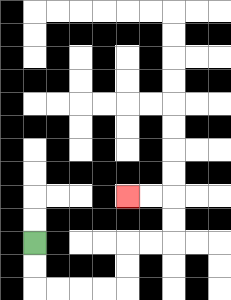{'start': '[1, 10]', 'end': '[5, 8]', 'path_directions': 'D,D,R,R,R,R,U,U,R,R,U,U,L,L', 'path_coordinates': '[[1, 10], [1, 11], [1, 12], [2, 12], [3, 12], [4, 12], [5, 12], [5, 11], [5, 10], [6, 10], [7, 10], [7, 9], [7, 8], [6, 8], [5, 8]]'}